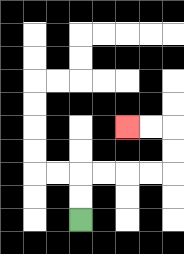{'start': '[3, 9]', 'end': '[5, 5]', 'path_directions': 'U,U,R,R,R,R,U,U,L,L', 'path_coordinates': '[[3, 9], [3, 8], [3, 7], [4, 7], [5, 7], [6, 7], [7, 7], [7, 6], [7, 5], [6, 5], [5, 5]]'}